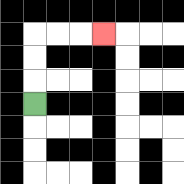{'start': '[1, 4]', 'end': '[4, 1]', 'path_directions': 'U,U,U,R,R,R', 'path_coordinates': '[[1, 4], [1, 3], [1, 2], [1, 1], [2, 1], [3, 1], [4, 1]]'}